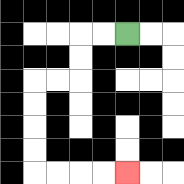{'start': '[5, 1]', 'end': '[5, 7]', 'path_directions': 'L,L,D,D,L,L,D,D,D,D,R,R,R,R', 'path_coordinates': '[[5, 1], [4, 1], [3, 1], [3, 2], [3, 3], [2, 3], [1, 3], [1, 4], [1, 5], [1, 6], [1, 7], [2, 7], [3, 7], [4, 7], [5, 7]]'}